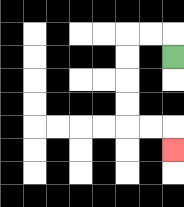{'start': '[7, 2]', 'end': '[7, 6]', 'path_directions': 'U,L,L,D,D,D,D,R,R,D', 'path_coordinates': '[[7, 2], [7, 1], [6, 1], [5, 1], [5, 2], [5, 3], [5, 4], [5, 5], [6, 5], [7, 5], [7, 6]]'}